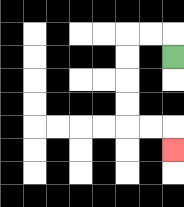{'start': '[7, 2]', 'end': '[7, 6]', 'path_directions': 'U,L,L,D,D,D,D,R,R,D', 'path_coordinates': '[[7, 2], [7, 1], [6, 1], [5, 1], [5, 2], [5, 3], [5, 4], [5, 5], [6, 5], [7, 5], [7, 6]]'}